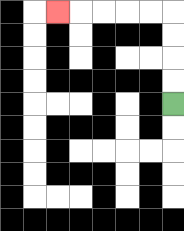{'start': '[7, 4]', 'end': '[2, 0]', 'path_directions': 'U,U,U,U,L,L,L,L,L', 'path_coordinates': '[[7, 4], [7, 3], [7, 2], [7, 1], [7, 0], [6, 0], [5, 0], [4, 0], [3, 0], [2, 0]]'}